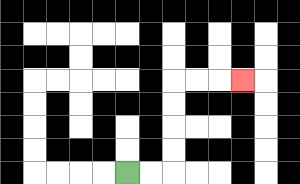{'start': '[5, 7]', 'end': '[10, 3]', 'path_directions': 'R,R,U,U,U,U,R,R,R', 'path_coordinates': '[[5, 7], [6, 7], [7, 7], [7, 6], [7, 5], [7, 4], [7, 3], [8, 3], [9, 3], [10, 3]]'}